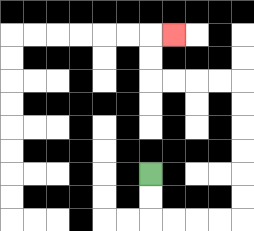{'start': '[6, 7]', 'end': '[7, 1]', 'path_directions': 'D,D,R,R,R,R,U,U,U,U,U,U,L,L,L,L,U,U,R', 'path_coordinates': '[[6, 7], [6, 8], [6, 9], [7, 9], [8, 9], [9, 9], [10, 9], [10, 8], [10, 7], [10, 6], [10, 5], [10, 4], [10, 3], [9, 3], [8, 3], [7, 3], [6, 3], [6, 2], [6, 1], [7, 1]]'}